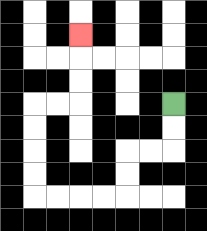{'start': '[7, 4]', 'end': '[3, 1]', 'path_directions': 'D,D,L,L,D,D,L,L,L,L,U,U,U,U,R,R,U,U,U', 'path_coordinates': '[[7, 4], [7, 5], [7, 6], [6, 6], [5, 6], [5, 7], [5, 8], [4, 8], [3, 8], [2, 8], [1, 8], [1, 7], [1, 6], [1, 5], [1, 4], [2, 4], [3, 4], [3, 3], [3, 2], [3, 1]]'}